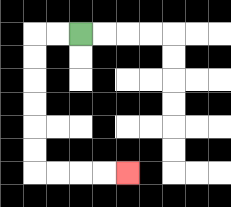{'start': '[3, 1]', 'end': '[5, 7]', 'path_directions': 'L,L,D,D,D,D,D,D,R,R,R,R', 'path_coordinates': '[[3, 1], [2, 1], [1, 1], [1, 2], [1, 3], [1, 4], [1, 5], [1, 6], [1, 7], [2, 7], [3, 7], [4, 7], [5, 7]]'}